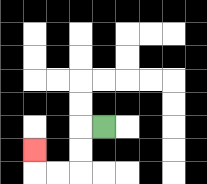{'start': '[4, 5]', 'end': '[1, 6]', 'path_directions': 'L,D,D,L,L,U', 'path_coordinates': '[[4, 5], [3, 5], [3, 6], [3, 7], [2, 7], [1, 7], [1, 6]]'}